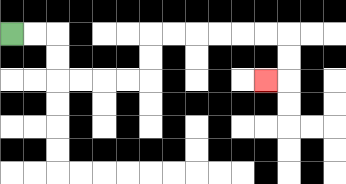{'start': '[0, 1]', 'end': '[11, 3]', 'path_directions': 'R,R,D,D,R,R,R,R,U,U,R,R,R,R,R,R,D,D,L', 'path_coordinates': '[[0, 1], [1, 1], [2, 1], [2, 2], [2, 3], [3, 3], [4, 3], [5, 3], [6, 3], [6, 2], [6, 1], [7, 1], [8, 1], [9, 1], [10, 1], [11, 1], [12, 1], [12, 2], [12, 3], [11, 3]]'}